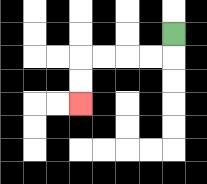{'start': '[7, 1]', 'end': '[3, 4]', 'path_directions': 'D,L,L,L,L,D,D', 'path_coordinates': '[[7, 1], [7, 2], [6, 2], [5, 2], [4, 2], [3, 2], [3, 3], [3, 4]]'}